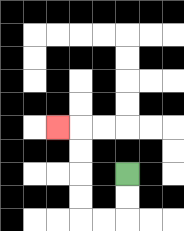{'start': '[5, 7]', 'end': '[2, 5]', 'path_directions': 'D,D,L,L,U,U,U,U,L', 'path_coordinates': '[[5, 7], [5, 8], [5, 9], [4, 9], [3, 9], [3, 8], [3, 7], [3, 6], [3, 5], [2, 5]]'}